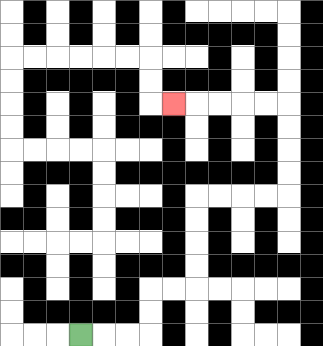{'start': '[3, 14]', 'end': '[7, 4]', 'path_directions': 'R,R,R,U,U,R,R,U,U,U,U,R,R,R,R,U,U,U,U,L,L,L,L,L', 'path_coordinates': '[[3, 14], [4, 14], [5, 14], [6, 14], [6, 13], [6, 12], [7, 12], [8, 12], [8, 11], [8, 10], [8, 9], [8, 8], [9, 8], [10, 8], [11, 8], [12, 8], [12, 7], [12, 6], [12, 5], [12, 4], [11, 4], [10, 4], [9, 4], [8, 4], [7, 4]]'}